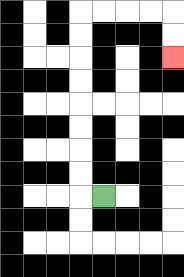{'start': '[4, 8]', 'end': '[7, 2]', 'path_directions': 'L,U,U,U,U,U,U,U,U,R,R,R,R,D,D', 'path_coordinates': '[[4, 8], [3, 8], [3, 7], [3, 6], [3, 5], [3, 4], [3, 3], [3, 2], [3, 1], [3, 0], [4, 0], [5, 0], [6, 0], [7, 0], [7, 1], [7, 2]]'}